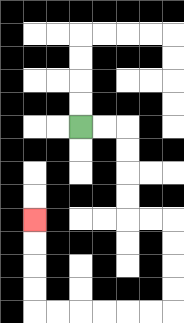{'start': '[3, 5]', 'end': '[1, 9]', 'path_directions': 'R,R,D,D,D,D,R,R,D,D,D,D,L,L,L,L,L,L,U,U,U,U', 'path_coordinates': '[[3, 5], [4, 5], [5, 5], [5, 6], [5, 7], [5, 8], [5, 9], [6, 9], [7, 9], [7, 10], [7, 11], [7, 12], [7, 13], [6, 13], [5, 13], [4, 13], [3, 13], [2, 13], [1, 13], [1, 12], [1, 11], [1, 10], [1, 9]]'}